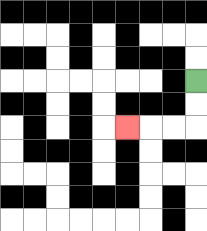{'start': '[8, 3]', 'end': '[5, 5]', 'path_directions': 'D,D,L,L,L', 'path_coordinates': '[[8, 3], [8, 4], [8, 5], [7, 5], [6, 5], [5, 5]]'}